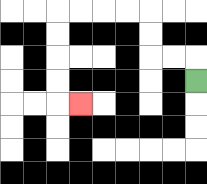{'start': '[8, 3]', 'end': '[3, 4]', 'path_directions': 'U,L,L,U,U,L,L,L,L,D,D,D,D,R', 'path_coordinates': '[[8, 3], [8, 2], [7, 2], [6, 2], [6, 1], [6, 0], [5, 0], [4, 0], [3, 0], [2, 0], [2, 1], [2, 2], [2, 3], [2, 4], [3, 4]]'}